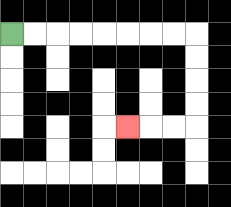{'start': '[0, 1]', 'end': '[5, 5]', 'path_directions': 'R,R,R,R,R,R,R,R,D,D,D,D,L,L,L', 'path_coordinates': '[[0, 1], [1, 1], [2, 1], [3, 1], [4, 1], [5, 1], [6, 1], [7, 1], [8, 1], [8, 2], [8, 3], [8, 4], [8, 5], [7, 5], [6, 5], [5, 5]]'}